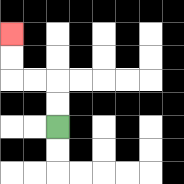{'start': '[2, 5]', 'end': '[0, 1]', 'path_directions': 'U,U,L,L,U,U', 'path_coordinates': '[[2, 5], [2, 4], [2, 3], [1, 3], [0, 3], [0, 2], [0, 1]]'}